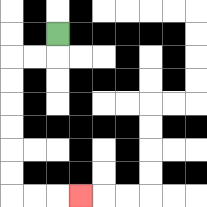{'start': '[2, 1]', 'end': '[3, 8]', 'path_directions': 'D,L,L,D,D,D,D,D,D,R,R,R', 'path_coordinates': '[[2, 1], [2, 2], [1, 2], [0, 2], [0, 3], [0, 4], [0, 5], [0, 6], [0, 7], [0, 8], [1, 8], [2, 8], [3, 8]]'}